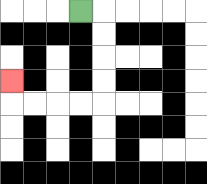{'start': '[3, 0]', 'end': '[0, 3]', 'path_directions': 'R,D,D,D,D,L,L,L,L,U', 'path_coordinates': '[[3, 0], [4, 0], [4, 1], [4, 2], [4, 3], [4, 4], [3, 4], [2, 4], [1, 4], [0, 4], [0, 3]]'}